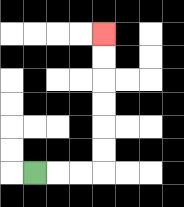{'start': '[1, 7]', 'end': '[4, 1]', 'path_directions': 'R,R,R,U,U,U,U,U,U', 'path_coordinates': '[[1, 7], [2, 7], [3, 7], [4, 7], [4, 6], [4, 5], [4, 4], [4, 3], [4, 2], [4, 1]]'}